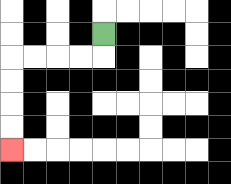{'start': '[4, 1]', 'end': '[0, 6]', 'path_directions': 'D,L,L,L,L,D,D,D,D', 'path_coordinates': '[[4, 1], [4, 2], [3, 2], [2, 2], [1, 2], [0, 2], [0, 3], [0, 4], [0, 5], [0, 6]]'}